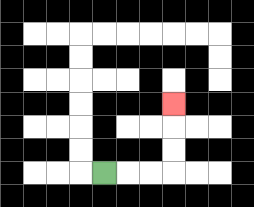{'start': '[4, 7]', 'end': '[7, 4]', 'path_directions': 'R,R,R,U,U,U', 'path_coordinates': '[[4, 7], [5, 7], [6, 7], [7, 7], [7, 6], [7, 5], [7, 4]]'}